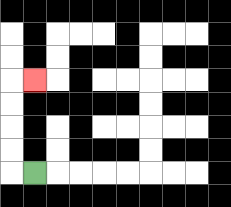{'start': '[1, 7]', 'end': '[1, 3]', 'path_directions': 'L,U,U,U,U,R', 'path_coordinates': '[[1, 7], [0, 7], [0, 6], [0, 5], [0, 4], [0, 3], [1, 3]]'}